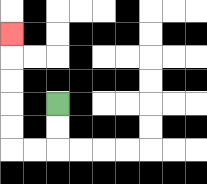{'start': '[2, 4]', 'end': '[0, 1]', 'path_directions': 'D,D,L,L,U,U,U,U,U', 'path_coordinates': '[[2, 4], [2, 5], [2, 6], [1, 6], [0, 6], [0, 5], [0, 4], [0, 3], [0, 2], [0, 1]]'}